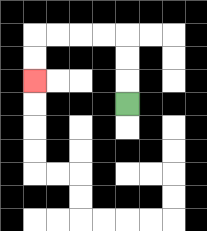{'start': '[5, 4]', 'end': '[1, 3]', 'path_directions': 'U,U,U,L,L,L,L,D,D', 'path_coordinates': '[[5, 4], [5, 3], [5, 2], [5, 1], [4, 1], [3, 1], [2, 1], [1, 1], [1, 2], [1, 3]]'}